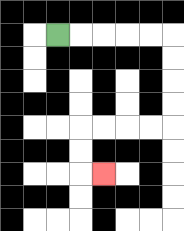{'start': '[2, 1]', 'end': '[4, 7]', 'path_directions': 'R,R,R,R,R,D,D,D,D,L,L,L,L,D,D,R', 'path_coordinates': '[[2, 1], [3, 1], [4, 1], [5, 1], [6, 1], [7, 1], [7, 2], [7, 3], [7, 4], [7, 5], [6, 5], [5, 5], [4, 5], [3, 5], [3, 6], [3, 7], [4, 7]]'}